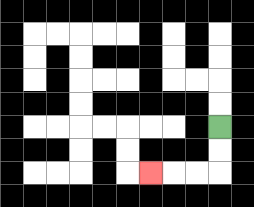{'start': '[9, 5]', 'end': '[6, 7]', 'path_directions': 'D,D,L,L,L', 'path_coordinates': '[[9, 5], [9, 6], [9, 7], [8, 7], [7, 7], [6, 7]]'}